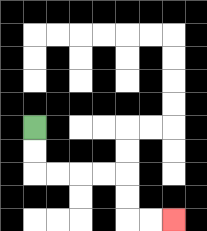{'start': '[1, 5]', 'end': '[7, 9]', 'path_directions': 'D,D,R,R,R,R,D,D,R,R', 'path_coordinates': '[[1, 5], [1, 6], [1, 7], [2, 7], [3, 7], [4, 7], [5, 7], [5, 8], [5, 9], [6, 9], [7, 9]]'}